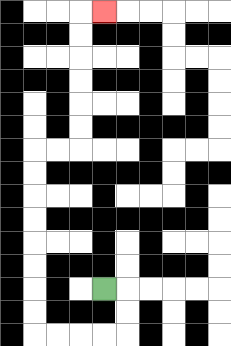{'start': '[4, 12]', 'end': '[4, 0]', 'path_directions': 'R,D,D,L,L,L,L,U,U,U,U,U,U,U,U,R,R,U,U,U,U,U,U,R', 'path_coordinates': '[[4, 12], [5, 12], [5, 13], [5, 14], [4, 14], [3, 14], [2, 14], [1, 14], [1, 13], [1, 12], [1, 11], [1, 10], [1, 9], [1, 8], [1, 7], [1, 6], [2, 6], [3, 6], [3, 5], [3, 4], [3, 3], [3, 2], [3, 1], [3, 0], [4, 0]]'}